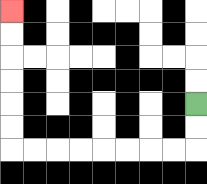{'start': '[8, 4]', 'end': '[0, 0]', 'path_directions': 'D,D,L,L,L,L,L,L,L,L,U,U,U,U,U,U', 'path_coordinates': '[[8, 4], [8, 5], [8, 6], [7, 6], [6, 6], [5, 6], [4, 6], [3, 6], [2, 6], [1, 6], [0, 6], [0, 5], [0, 4], [0, 3], [0, 2], [0, 1], [0, 0]]'}